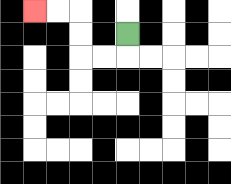{'start': '[5, 1]', 'end': '[1, 0]', 'path_directions': 'D,L,L,U,U,L,L', 'path_coordinates': '[[5, 1], [5, 2], [4, 2], [3, 2], [3, 1], [3, 0], [2, 0], [1, 0]]'}